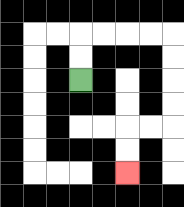{'start': '[3, 3]', 'end': '[5, 7]', 'path_directions': 'U,U,R,R,R,R,D,D,D,D,L,L,D,D', 'path_coordinates': '[[3, 3], [3, 2], [3, 1], [4, 1], [5, 1], [6, 1], [7, 1], [7, 2], [7, 3], [7, 4], [7, 5], [6, 5], [5, 5], [5, 6], [5, 7]]'}